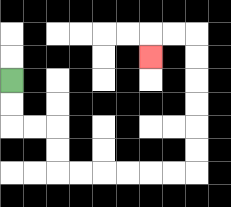{'start': '[0, 3]', 'end': '[6, 2]', 'path_directions': 'D,D,R,R,D,D,R,R,R,R,R,R,U,U,U,U,U,U,L,L,D', 'path_coordinates': '[[0, 3], [0, 4], [0, 5], [1, 5], [2, 5], [2, 6], [2, 7], [3, 7], [4, 7], [5, 7], [6, 7], [7, 7], [8, 7], [8, 6], [8, 5], [8, 4], [8, 3], [8, 2], [8, 1], [7, 1], [6, 1], [6, 2]]'}